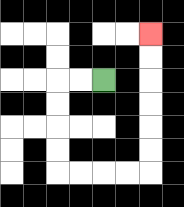{'start': '[4, 3]', 'end': '[6, 1]', 'path_directions': 'L,L,D,D,D,D,R,R,R,R,U,U,U,U,U,U', 'path_coordinates': '[[4, 3], [3, 3], [2, 3], [2, 4], [2, 5], [2, 6], [2, 7], [3, 7], [4, 7], [5, 7], [6, 7], [6, 6], [6, 5], [6, 4], [6, 3], [6, 2], [6, 1]]'}